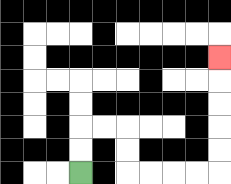{'start': '[3, 7]', 'end': '[9, 2]', 'path_directions': 'U,U,R,R,D,D,R,R,R,R,U,U,U,U,U', 'path_coordinates': '[[3, 7], [3, 6], [3, 5], [4, 5], [5, 5], [5, 6], [5, 7], [6, 7], [7, 7], [8, 7], [9, 7], [9, 6], [9, 5], [9, 4], [9, 3], [9, 2]]'}